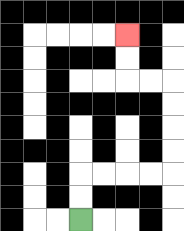{'start': '[3, 9]', 'end': '[5, 1]', 'path_directions': 'U,U,R,R,R,R,U,U,U,U,L,L,U,U', 'path_coordinates': '[[3, 9], [3, 8], [3, 7], [4, 7], [5, 7], [6, 7], [7, 7], [7, 6], [7, 5], [7, 4], [7, 3], [6, 3], [5, 3], [5, 2], [5, 1]]'}